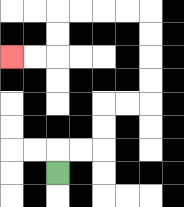{'start': '[2, 7]', 'end': '[0, 2]', 'path_directions': 'U,R,R,U,U,R,R,U,U,U,U,L,L,L,L,D,D,L,L', 'path_coordinates': '[[2, 7], [2, 6], [3, 6], [4, 6], [4, 5], [4, 4], [5, 4], [6, 4], [6, 3], [6, 2], [6, 1], [6, 0], [5, 0], [4, 0], [3, 0], [2, 0], [2, 1], [2, 2], [1, 2], [0, 2]]'}